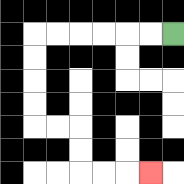{'start': '[7, 1]', 'end': '[6, 7]', 'path_directions': 'L,L,L,L,L,L,D,D,D,D,R,R,D,D,R,R,R', 'path_coordinates': '[[7, 1], [6, 1], [5, 1], [4, 1], [3, 1], [2, 1], [1, 1], [1, 2], [1, 3], [1, 4], [1, 5], [2, 5], [3, 5], [3, 6], [3, 7], [4, 7], [5, 7], [6, 7]]'}